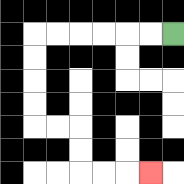{'start': '[7, 1]', 'end': '[6, 7]', 'path_directions': 'L,L,L,L,L,L,D,D,D,D,R,R,D,D,R,R,R', 'path_coordinates': '[[7, 1], [6, 1], [5, 1], [4, 1], [3, 1], [2, 1], [1, 1], [1, 2], [1, 3], [1, 4], [1, 5], [2, 5], [3, 5], [3, 6], [3, 7], [4, 7], [5, 7], [6, 7]]'}